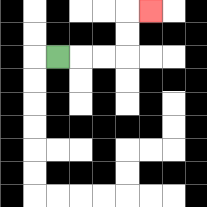{'start': '[2, 2]', 'end': '[6, 0]', 'path_directions': 'R,R,R,U,U,R', 'path_coordinates': '[[2, 2], [3, 2], [4, 2], [5, 2], [5, 1], [5, 0], [6, 0]]'}